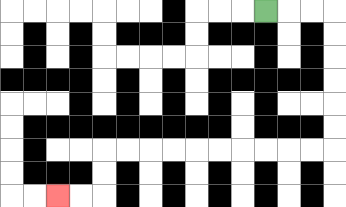{'start': '[11, 0]', 'end': '[2, 8]', 'path_directions': 'R,R,R,D,D,D,D,D,D,L,L,L,L,L,L,L,L,L,L,D,D,L,L', 'path_coordinates': '[[11, 0], [12, 0], [13, 0], [14, 0], [14, 1], [14, 2], [14, 3], [14, 4], [14, 5], [14, 6], [13, 6], [12, 6], [11, 6], [10, 6], [9, 6], [8, 6], [7, 6], [6, 6], [5, 6], [4, 6], [4, 7], [4, 8], [3, 8], [2, 8]]'}